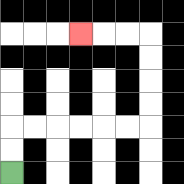{'start': '[0, 7]', 'end': '[3, 1]', 'path_directions': 'U,U,R,R,R,R,R,R,U,U,U,U,L,L,L', 'path_coordinates': '[[0, 7], [0, 6], [0, 5], [1, 5], [2, 5], [3, 5], [4, 5], [5, 5], [6, 5], [6, 4], [6, 3], [6, 2], [6, 1], [5, 1], [4, 1], [3, 1]]'}